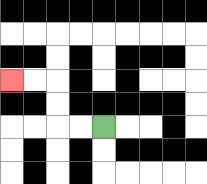{'start': '[4, 5]', 'end': '[0, 3]', 'path_directions': 'L,L,U,U,L,L', 'path_coordinates': '[[4, 5], [3, 5], [2, 5], [2, 4], [2, 3], [1, 3], [0, 3]]'}